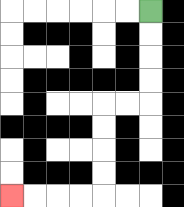{'start': '[6, 0]', 'end': '[0, 8]', 'path_directions': 'D,D,D,D,L,L,D,D,D,D,L,L,L,L', 'path_coordinates': '[[6, 0], [6, 1], [6, 2], [6, 3], [6, 4], [5, 4], [4, 4], [4, 5], [4, 6], [4, 7], [4, 8], [3, 8], [2, 8], [1, 8], [0, 8]]'}